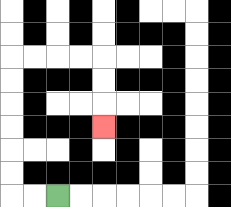{'start': '[2, 8]', 'end': '[4, 5]', 'path_directions': 'L,L,U,U,U,U,U,U,R,R,R,R,D,D,D', 'path_coordinates': '[[2, 8], [1, 8], [0, 8], [0, 7], [0, 6], [0, 5], [0, 4], [0, 3], [0, 2], [1, 2], [2, 2], [3, 2], [4, 2], [4, 3], [4, 4], [4, 5]]'}